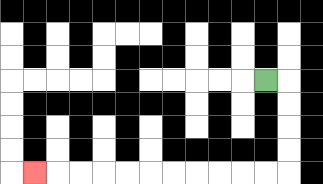{'start': '[11, 3]', 'end': '[1, 7]', 'path_directions': 'R,D,D,D,D,L,L,L,L,L,L,L,L,L,L,L', 'path_coordinates': '[[11, 3], [12, 3], [12, 4], [12, 5], [12, 6], [12, 7], [11, 7], [10, 7], [9, 7], [8, 7], [7, 7], [6, 7], [5, 7], [4, 7], [3, 7], [2, 7], [1, 7]]'}